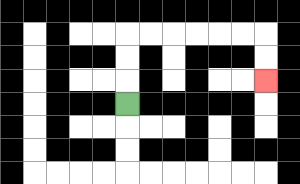{'start': '[5, 4]', 'end': '[11, 3]', 'path_directions': 'U,U,U,R,R,R,R,R,R,D,D', 'path_coordinates': '[[5, 4], [5, 3], [5, 2], [5, 1], [6, 1], [7, 1], [8, 1], [9, 1], [10, 1], [11, 1], [11, 2], [11, 3]]'}